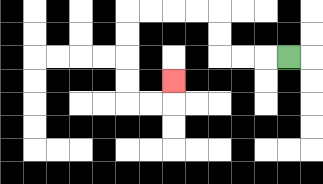{'start': '[12, 2]', 'end': '[7, 3]', 'path_directions': 'L,L,L,U,U,L,L,L,L,D,D,D,D,R,R,U', 'path_coordinates': '[[12, 2], [11, 2], [10, 2], [9, 2], [9, 1], [9, 0], [8, 0], [7, 0], [6, 0], [5, 0], [5, 1], [5, 2], [5, 3], [5, 4], [6, 4], [7, 4], [7, 3]]'}